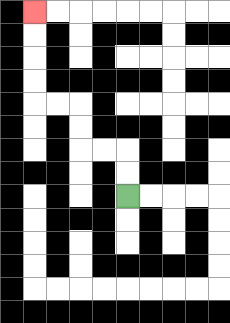{'start': '[5, 8]', 'end': '[1, 0]', 'path_directions': 'U,U,L,L,U,U,L,L,U,U,U,U', 'path_coordinates': '[[5, 8], [5, 7], [5, 6], [4, 6], [3, 6], [3, 5], [3, 4], [2, 4], [1, 4], [1, 3], [1, 2], [1, 1], [1, 0]]'}